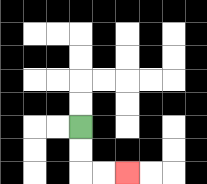{'start': '[3, 5]', 'end': '[5, 7]', 'path_directions': 'D,D,R,R', 'path_coordinates': '[[3, 5], [3, 6], [3, 7], [4, 7], [5, 7]]'}